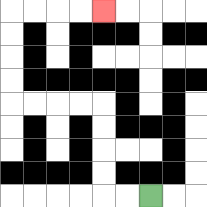{'start': '[6, 8]', 'end': '[4, 0]', 'path_directions': 'L,L,U,U,U,U,L,L,L,L,U,U,U,U,R,R,R,R', 'path_coordinates': '[[6, 8], [5, 8], [4, 8], [4, 7], [4, 6], [4, 5], [4, 4], [3, 4], [2, 4], [1, 4], [0, 4], [0, 3], [0, 2], [0, 1], [0, 0], [1, 0], [2, 0], [3, 0], [4, 0]]'}